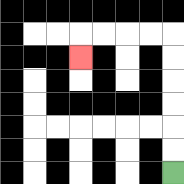{'start': '[7, 7]', 'end': '[3, 2]', 'path_directions': 'U,U,U,U,U,U,L,L,L,L,D', 'path_coordinates': '[[7, 7], [7, 6], [7, 5], [7, 4], [7, 3], [7, 2], [7, 1], [6, 1], [5, 1], [4, 1], [3, 1], [3, 2]]'}